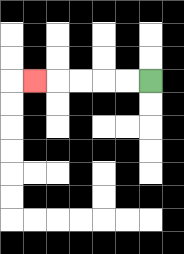{'start': '[6, 3]', 'end': '[1, 3]', 'path_directions': 'L,L,L,L,L', 'path_coordinates': '[[6, 3], [5, 3], [4, 3], [3, 3], [2, 3], [1, 3]]'}